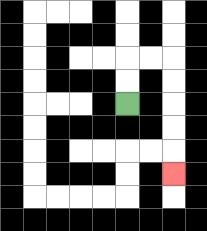{'start': '[5, 4]', 'end': '[7, 7]', 'path_directions': 'U,U,R,R,D,D,D,D,D', 'path_coordinates': '[[5, 4], [5, 3], [5, 2], [6, 2], [7, 2], [7, 3], [7, 4], [7, 5], [7, 6], [7, 7]]'}